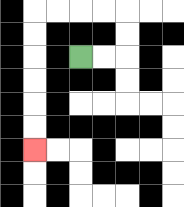{'start': '[3, 2]', 'end': '[1, 6]', 'path_directions': 'R,R,U,U,L,L,L,L,D,D,D,D,D,D', 'path_coordinates': '[[3, 2], [4, 2], [5, 2], [5, 1], [5, 0], [4, 0], [3, 0], [2, 0], [1, 0], [1, 1], [1, 2], [1, 3], [1, 4], [1, 5], [1, 6]]'}